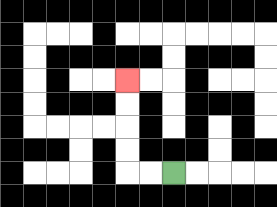{'start': '[7, 7]', 'end': '[5, 3]', 'path_directions': 'L,L,U,U,U,U', 'path_coordinates': '[[7, 7], [6, 7], [5, 7], [5, 6], [5, 5], [5, 4], [5, 3]]'}